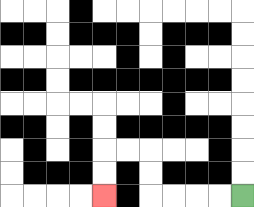{'start': '[10, 8]', 'end': '[4, 8]', 'path_directions': 'L,L,L,L,U,U,L,L,D,D', 'path_coordinates': '[[10, 8], [9, 8], [8, 8], [7, 8], [6, 8], [6, 7], [6, 6], [5, 6], [4, 6], [4, 7], [4, 8]]'}